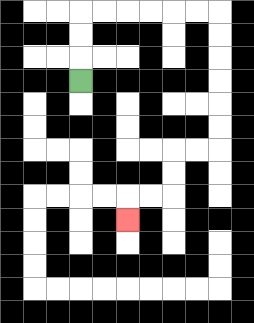{'start': '[3, 3]', 'end': '[5, 9]', 'path_directions': 'U,U,U,R,R,R,R,R,R,D,D,D,D,D,D,L,L,D,D,L,L,D', 'path_coordinates': '[[3, 3], [3, 2], [3, 1], [3, 0], [4, 0], [5, 0], [6, 0], [7, 0], [8, 0], [9, 0], [9, 1], [9, 2], [9, 3], [9, 4], [9, 5], [9, 6], [8, 6], [7, 6], [7, 7], [7, 8], [6, 8], [5, 8], [5, 9]]'}